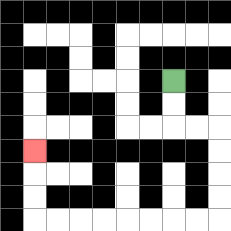{'start': '[7, 3]', 'end': '[1, 6]', 'path_directions': 'D,D,R,R,D,D,D,D,L,L,L,L,L,L,L,L,U,U,U', 'path_coordinates': '[[7, 3], [7, 4], [7, 5], [8, 5], [9, 5], [9, 6], [9, 7], [9, 8], [9, 9], [8, 9], [7, 9], [6, 9], [5, 9], [4, 9], [3, 9], [2, 9], [1, 9], [1, 8], [1, 7], [1, 6]]'}